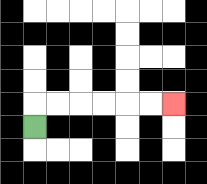{'start': '[1, 5]', 'end': '[7, 4]', 'path_directions': 'U,R,R,R,R,R,R', 'path_coordinates': '[[1, 5], [1, 4], [2, 4], [3, 4], [4, 4], [5, 4], [6, 4], [7, 4]]'}